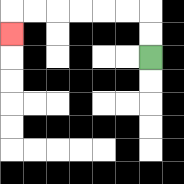{'start': '[6, 2]', 'end': '[0, 1]', 'path_directions': 'U,U,L,L,L,L,L,L,D', 'path_coordinates': '[[6, 2], [6, 1], [6, 0], [5, 0], [4, 0], [3, 0], [2, 0], [1, 0], [0, 0], [0, 1]]'}